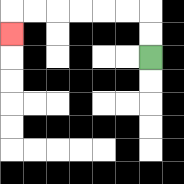{'start': '[6, 2]', 'end': '[0, 1]', 'path_directions': 'U,U,L,L,L,L,L,L,D', 'path_coordinates': '[[6, 2], [6, 1], [6, 0], [5, 0], [4, 0], [3, 0], [2, 0], [1, 0], [0, 0], [0, 1]]'}